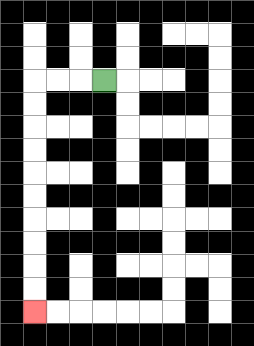{'start': '[4, 3]', 'end': '[1, 13]', 'path_directions': 'L,L,L,D,D,D,D,D,D,D,D,D,D', 'path_coordinates': '[[4, 3], [3, 3], [2, 3], [1, 3], [1, 4], [1, 5], [1, 6], [1, 7], [1, 8], [1, 9], [1, 10], [1, 11], [1, 12], [1, 13]]'}